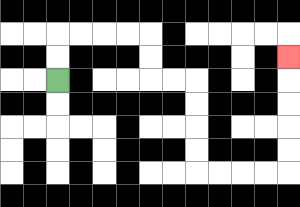{'start': '[2, 3]', 'end': '[12, 2]', 'path_directions': 'U,U,R,R,R,R,D,D,R,R,D,D,D,D,R,R,R,R,U,U,U,U,U', 'path_coordinates': '[[2, 3], [2, 2], [2, 1], [3, 1], [4, 1], [5, 1], [6, 1], [6, 2], [6, 3], [7, 3], [8, 3], [8, 4], [8, 5], [8, 6], [8, 7], [9, 7], [10, 7], [11, 7], [12, 7], [12, 6], [12, 5], [12, 4], [12, 3], [12, 2]]'}